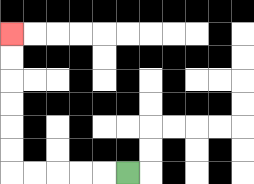{'start': '[5, 7]', 'end': '[0, 1]', 'path_directions': 'L,L,L,L,L,U,U,U,U,U,U', 'path_coordinates': '[[5, 7], [4, 7], [3, 7], [2, 7], [1, 7], [0, 7], [0, 6], [0, 5], [0, 4], [0, 3], [0, 2], [0, 1]]'}